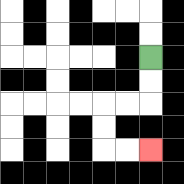{'start': '[6, 2]', 'end': '[6, 6]', 'path_directions': 'D,D,L,L,D,D,R,R', 'path_coordinates': '[[6, 2], [6, 3], [6, 4], [5, 4], [4, 4], [4, 5], [4, 6], [5, 6], [6, 6]]'}